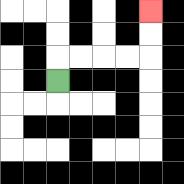{'start': '[2, 3]', 'end': '[6, 0]', 'path_directions': 'U,R,R,R,R,U,U', 'path_coordinates': '[[2, 3], [2, 2], [3, 2], [4, 2], [5, 2], [6, 2], [6, 1], [6, 0]]'}